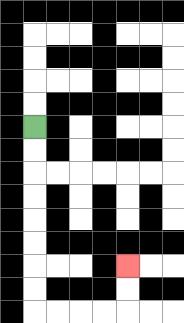{'start': '[1, 5]', 'end': '[5, 11]', 'path_directions': 'D,D,D,D,D,D,D,D,R,R,R,R,U,U', 'path_coordinates': '[[1, 5], [1, 6], [1, 7], [1, 8], [1, 9], [1, 10], [1, 11], [1, 12], [1, 13], [2, 13], [3, 13], [4, 13], [5, 13], [5, 12], [5, 11]]'}